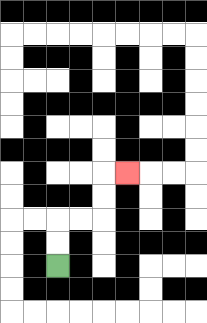{'start': '[2, 11]', 'end': '[5, 7]', 'path_directions': 'U,U,R,R,U,U,R', 'path_coordinates': '[[2, 11], [2, 10], [2, 9], [3, 9], [4, 9], [4, 8], [4, 7], [5, 7]]'}